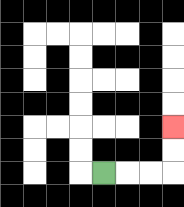{'start': '[4, 7]', 'end': '[7, 5]', 'path_directions': 'R,R,R,U,U', 'path_coordinates': '[[4, 7], [5, 7], [6, 7], [7, 7], [7, 6], [7, 5]]'}